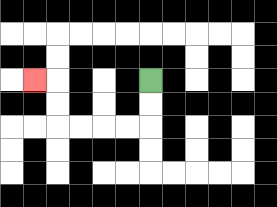{'start': '[6, 3]', 'end': '[1, 3]', 'path_directions': 'D,D,L,L,L,L,U,U,L', 'path_coordinates': '[[6, 3], [6, 4], [6, 5], [5, 5], [4, 5], [3, 5], [2, 5], [2, 4], [2, 3], [1, 3]]'}